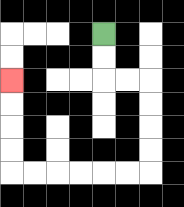{'start': '[4, 1]', 'end': '[0, 3]', 'path_directions': 'D,D,R,R,D,D,D,D,L,L,L,L,L,L,U,U,U,U', 'path_coordinates': '[[4, 1], [4, 2], [4, 3], [5, 3], [6, 3], [6, 4], [6, 5], [6, 6], [6, 7], [5, 7], [4, 7], [3, 7], [2, 7], [1, 7], [0, 7], [0, 6], [0, 5], [0, 4], [0, 3]]'}